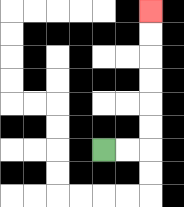{'start': '[4, 6]', 'end': '[6, 0]', 'path_directions': 'R,R,U,U,U,U,U,U', 'path_coordinates': '[[4, 6], [5, 6], [6, 6], [6, 5], [6, 4], [6, 3], [6, 2], [6, 1], [6, 0]]'}